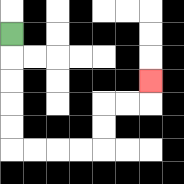{'start': '[0, 1]', 'end': '[6, 3]', 'path_directions': 'D,D,D,D,D,R,R,R,R,U,U,R,R,U', 'path_coordinates': '[[0, 1], [0, 2], [0, 3], [0, 4], [0, 5], [0, 6], [1, 6], [2, 6], [3, 6], [4, 6], [4, 5], [4, 4], [5, 4], [6, 4], [6, 3]]'}